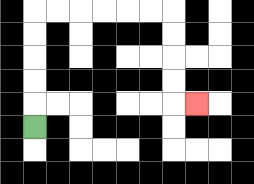{'start': '[1, 5]', 'end': '[8, 4]', 'path_directions': 'U,U,U,U,U,R,R,R,R,R,R,D,D,D,D,R', 'path_coordinates': '[[1, 5], [1, 4], [1, 3], [1, 2], [1, 1], [1, 0], [2, 0], [3, 0], [4, 0], [5, 0], [6, 0], [7, 0], [7, 1], [7, 2], [7, 3], [7, 4], [8, 4]]'}